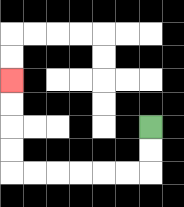{'start': '[6, 5]', 'end': '[0, 3]', 'path_directions': 'D,D,L,L,L,L,L,L,U,U,U,U', 'path_coordinates': '[[6, 5], [6, 6], [6, 7], [5, 7], [4, 7], [3, 7], [2, 7], [1, 7], [0, 7], [0, 6], [0, 5], [0, 4], [0, 3]]'}